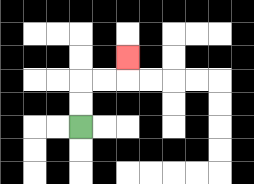{'start': '[3, 5]', 'end': '[5, 2]', 'path_directions': 'U,U,R,R,U', 'path_coordinates': '[[3, 5], [3, 4], [3, 3], [4, 3], [5, 3], [5, 2]]'}